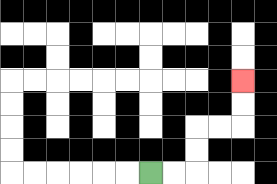{'start': '[6, 7]', 'end': '[10, 3]', 'path_directions': 'R,R,U,U,R,R,U,U', 'path_coordinates': '[[6, 7], [7, 7], [8, 7], [8, 6], [8, 5], [9, 5], [10, 5], [10, 4], [10, 3]]'}